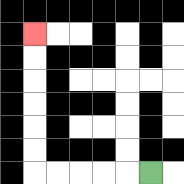{'start': '[6, 7]', 'end': '[1, 1]', 'path_directions': 'L,L,L,L,L,U,U,U,U,U,U', 'path_coordinates': '[[6, 7], [5, 7], [4, 7], [3, 7], [2, 7], [1, 7], [1, 6], [1, 5], [1, 4], [1, 3], [1, 2], [1, 1]]'}